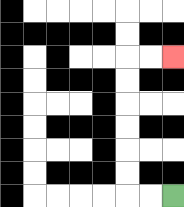{'start': '[7, 8]', 'end': '[7, 2]', 'path_directions': 'L,L,U,U,U,U,U,U,R,R', 'path_coordinates': '[[7, 8], [6, 8], [5, 8], [5, 7], [5, 6], [5, 5], [5, 4], [5, 3], [5, 2], [6, 2], [7, 2]]'}